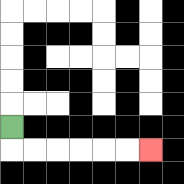{'start': '[0, 5]', 'end': '[6, 6]', 'path_directions': 'D,R,R,R,R,R,R', 'path_coordinates': '[[0, 5], [0, 6], [1, 6], [2, 6], [3, 6], [4, 6], [5, 6], [6, 6]]'}